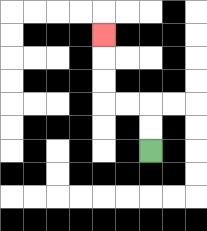{'start': '[6, 6]', 'end': '[4, 1]', 'path_directions': 'U,U,L,L,U,U,U', 'path_coordinates': '[[6, 6], [6, 5], [6, 4], [5, 4], [4, 4], [4, 3], [4, 2], [4, 1]]'}